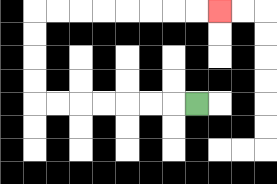{'start': '[8, 4]', 'end': '[9, 0]', 'path_directions': 'L,L,L,L,L,L,L,U,U,U,U,R,R,R,R,R,R,R,R', 'path_coordinates': '[[8, 4], [7, 4], [6, 4], [5, 4], [4, 4], [3, 4], [2, 4], [1, 4], [1, 3], [1, 2], [1, 1], [1, 0], [2, 0], [3, 0], [4, 0], [5, 0], [6, 0], [7, 0], [8, 0], [9, 0]]'}